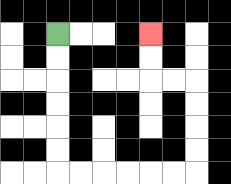{'start': '[2, 1]', 'end': '[6, 1]', 'path_directions': 'D,D,D,D,D,D,R,R,R,R,R,R,U,U,U,U,L,L,U,U', 'path_coordinates': '[[2, 1], [2, 2], [2, 3], [2, 4], [2, 5], [2, 6], [2, 7], [3, 7], [4, 7], [5, 7], [6, 7], [7, 7], [8, 7], [8, 6], [8, 5], [8, 4], [8, 3], [7, 3], [6, 3], [6, 2], [6, 1]]'}